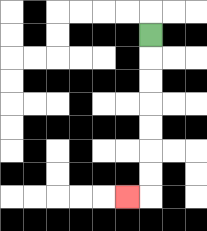{'start': '[6, 1]', 'end': '[5, 8]', 'path_directions': 'D,D,D,D,D,D,D,L', 'path_coordinates': '[[6, 1], [6, 2], [6, 3], [6, 4], [6, 5], [6, 6], [6, 7], [6, 8], [5, 8]]'}